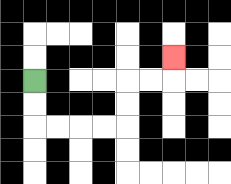{'start': '[1, 3]', 'end': '[7, 2]', 'path_directions': 'D,D,R,R,R,R,U,U,R,R,U', 'path_coordinates': '[[1, 3], [1, 4], [1, 5], [2, 5], [3, 5], [4, 5], [5, 5], [5, 4], [5, 3], [6, 3], [7, 3], [7, 2]]'}